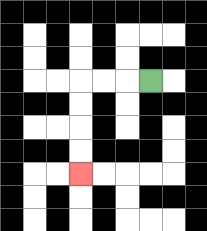{'start': '[6, 3]', 'end': '[3, 7]', 'path_directions': 'L,L,L,D,D,D,D', 'path_coordinates': '[[6, 3], [5, 3], [4, 3], [3, 3], [3, 4], [3, 5], [3, 6], [3, 7]]'}